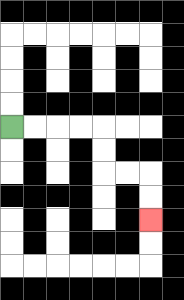{'start': '[0, 5]', 'end': '[6, 9]', 'path_directions': 'R,R,R,R,D,D,R,R,D,D', 'path_coordinates': '[[0, 5], [1, 5], [2, 5], [3, 5], [4, 5], [4, 6], [4, 7], [5, 7], [6, 7], [6, 8], [6, 9]]'}